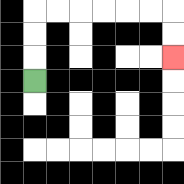{'start': '[1, 3]', 'end': '[7, 2]', 'path_directions': 'U,U,U,R,R,R,R,R,R,D,D', 'path_coordinates': '[[1, 3], [1, 2], [1, 1], [1, 0], [2, 0], [3, 0], [4, 0], [5, 0], [6, 0], [7, 0], [7, 1], [7, 2]]'}